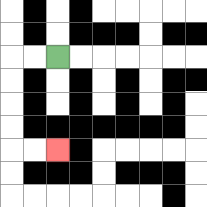{'start': '[2, 2]', 'end': '[2, 6]', 'path_directions': 'L,L,D,D,D,D,R,R', 'path_coordinates': '[[2, 2], [1, 2], [0, 2], [0, 3], [0, 4], [0, 5], [0, 6], [1, 6], [2, 6]]'}